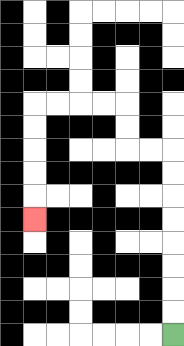{'start': '[7, 14]', 'end': '[1, 9]', 'path_directions': 'U,U,U,U,U,U,U,U,L,L,U,U,L,L,L,L,D,D,D,D,D', 'path_coordinates': '[[7, 14], [7, 13], [7, 12], [7, 11], [7, 10], [7, 9], [7, 8], [7, 7], [7, 6], [6, 6], [5, 6], [5, 5], [5, 4], [4, 4], [3, 4], [2, 4], [1, 4], [1, 5], [1, 6], [1, 7], [1, 8], [1, 9]]'}